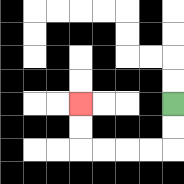{'start': '[7, 4]', 'end': '[3, 4]', 'path_directions': 'D,D,L,L,L,L,U,U', 'path_coordinates': '[[7, 4], [7, 5], [7, 6], [6, 6], [5, 6], [4, 6], [3, 6], [3, 5], [3, 4]]'}